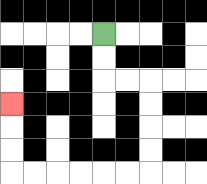{'start': '[4, 1]', 'end': '[0, 4]', 'path_directions': 'D,D,R,R,D,D,D,D,L,L,L,L,L,L,U,U,U', 'path_coordinates': '[[4, 1], [4, 2], [4, 3], [5, 3], [6, 3], [6, 4], [6, 5], [6, 6], [6, 7], [5, 7], [4, 7], [3, 7], [2, 7], [1, 7], [0, 7], [0, 6], [0, 5], [0, 4]]'}